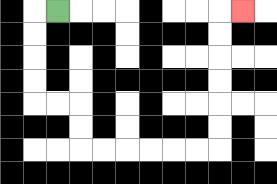{'start': '[2, 0]', 'end': '[10, 0]', 'path_directions': 'L,D,D,D,D,R,R,D,D,R,R,R,R,R,R,U,U,U,U,U,U,R', 'path_coordinates': '[[2, 0], [1, 0], [1, 1], [1, 2], [1, 3], [1, 4], [2, 4], [3, 4], [3, 5], [3, 6], [4, 6], [5, 6], [6, 6], [7, 6], [8, 6], [9, 6], [9, 5], [9, 4], [9, 3], [9, 2], [9, 1], [9, 0], [10, 0]]'}